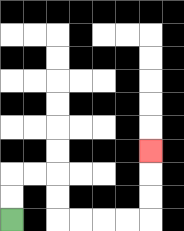{'start': '[0, 9]', 'end': '[6, 6]', 'path_directions': 'U,U,R,R,D,D,R,R,R,R,U,U,U', 'path_coordinates': '[[0, 9], [0, 8], [0, 7], [1, 7], [2, 7], [2, 8], [2, 9], [3, 9], [4, 9], [5, 9], [6, 9], [6, 8], [6, 7], [6, 6]]'}